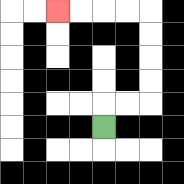{'start': '[4, 5]', 'end': '[2, 0]', 'path_directions': 'U,R,R,U,U,U,U,L,L,L,L', 'path_coordinates': '[[4, 5], [4, 4], [5, 4], [6, 4], [6, 3], [6, 2], [6, 1], [6, 0], [5, 0], [4, 0], [3, 0], [2, 0]]'}